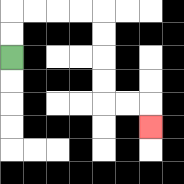{'start': '[0, 2]', 'end': '[6, 5]', 'path_directions': 'U,U,R,R,R,R,D,D,D,D,R,R,D', 'path_coordinates': '[[0, 2], [0, 1], [0, 0], [1, 0], [2, 0], [3, 0], [4, 0], [4, 1], [4, 2], [4, 3], [4, 4], [5, 4], [6, 4], [6, 5]]'}